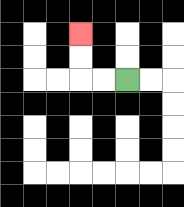{'start': '[5, 3]', 'end': '[3, 1]', 'path_directions': 'L,L,U,U', 'path_coordinates': '[[5, 3], [4, 3], [3, 3], [3, 2], [3, 1]]'}